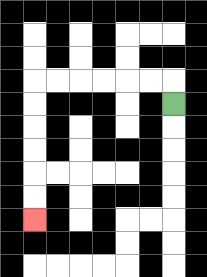{'start': '[7, 4]', 'end': '[1, 9]', 'path_directions': 'U,L,L,L,L,L,L,D,D,D,D,D,D', 'path_coordinates': '[[7, 4], [7, 3], [6, 3], [5, 3], [4, 3], [3, 3], [2, 3], [1, 3], [1, 4], [1, 5], [1, 6], [1, 7], [1, 8], [1, 9]]'}